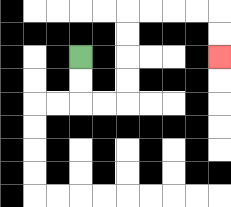{'start': '[3, 2]', 'end': '[9, 2]', 'path_directions': 'D,D,R,R,U,U,U,U,R,R,R,R,D,D', 'path_coordinates': '[[3, 2], [3, 3], [3, 4], [4, 4], [5, 4], [5, 3], [5, 2], [5, 1], [5, 0], [6, 0], [7, 0], [8, 0], [9, 0], [9, 1], [9, 2]]'}